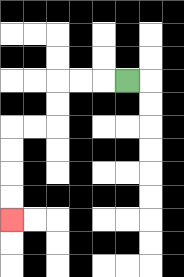{'start': '[5, 3]', 'end': '[0, 9]', 'path_directions': 'L,L,L,D,D,L,L,D,D,D,D', 'path_coordinates': '[[5, 3], [4, 3], [3, 3], [2, 3], [2, 4], [2, 5], [1, 5], [0, 5], [0, 6], [0, 7], [0, 8], [0, 9]]'}